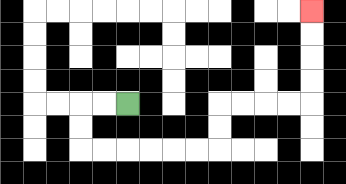{'start': '[5, 4]', 'end': '[13, 0]', 'path_directions': 'L,L,D,D,R,R,R,R,R,R,U,U,R,R,R,R,U,U,U,U', 'path_coordinates': '[[5, 4], [4, 4], [3, 4], [3, 5], [3, 6], [4, 6], [5, 6], [6, 6], [7, 6], [8, 6], [9, 6], [9, 5], [9, 4], [10, 4], [11, 4], [12, 4], [13, 4], [13, 3], [13, 2], [13, 1], [13, 0]]'}